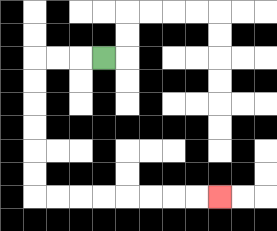{'start': '[4, 2]', 'end': '[9, 8]', 'path_directions': 'L,L,L,D,D,D,D,D,D,R,R,R,R,R,R,R,R', 'path_coordinates': '[[4, 2], [3, 2], [2, 2], [1, 2], [1, 3], [1, 4], [1, 5], [1, 6], [1, 7], [1, 8], [2, 8], [3, 8], [4, 8], [5, 8], [6, 8], [7, 8], [8, 8], [9, 8]]'}